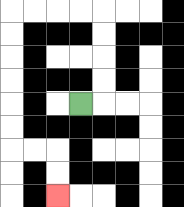{'start': '[3, 4]', 'end': '[2, 8]', 'path_directions': 'R,U,U,U,U,L,L,L,L,D,D,D,D,D,D,R,R,D,D', 'path_coordinates': '[[3, 4], [4, 4], [4, 3], [4, 2], [4, 1], [4, 0], [3, 0], [2, 0], [1, 0], [0, 0], [0, 1], [0, 2], [0, 3], [0, 4], [0, 5], [0, 6], [1, 6], [2, 6], [2, 7], [2, 8]]'}